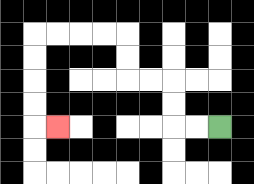{'start': '[9, 5]', 'end': '[2, 5]', 'path_directions': 'L,L,U,U,L,L,U,U,L,L,L,L,D,D,D,D,R', 'path_coordinates': '[[9, 5], [8, 5], [7, 5], [7, 4], [7, 3], [6, 3], [5, 3], [5, 2], [5, 1], [4, 1], [3, 1], [2, 1], [1, 1], [1, 2], [1, 3], [1, 4], [1, 5], [2, 5]]'}